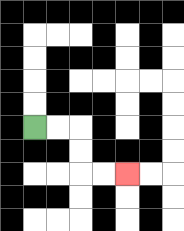{'start': '[1, 5]', 'end': '[5, 7]', 'path_directions': 'R,R,D,D,R,R', 'path_coordinates': '[[1, 5], [2, 5], [3, 5], [3, 6], [3, 7], [4, 7], [5, 7]]'}